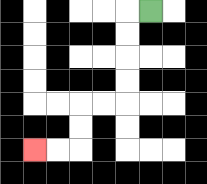{'start': '[6, 0]', 'end': '[1, 6]', 'path_directions': 'L,D,D,D,D,L,L,D,D,L,L', 'path_coordinates': '[[6, 0], [5, 0], [5, 1], [5, 2], [5, 3], [5, 4], [4, 4], [3, 4], [3, 5], [3, 6], [2, 6], [1, 6]]'}